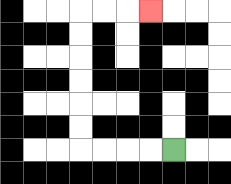{'start': '[7, 6]', 'end': '[6, 0]', 'path_directions': 'L,L,L,L,U,U,U,U,U,U,R,R,R', 'path_coordinates': '[[7, 6], [6, 6], [5, 6], [4, 6], [3, 6], [3, 5], [3, 4], [3, 3], [3, 2], [3, 1], [3, 0], [4, 0], [5, 0], [6, 0]]'}